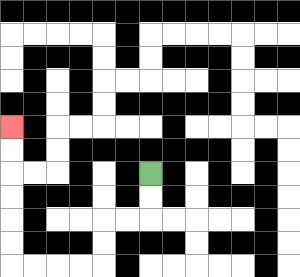{'start': '[6, 7]', 'end': '[0, 5]', 'path_directions': 'D,D,L,L,D,D,L,L,L,L,U,U,U,U,U,U', 'path_coordinates': '[[6, 7], [6, 8], [6, 9], [5, 9], [4, 9], [4, 10], [4, 11], [3, 11], [2, 11], [1, 11], [0, 11], [0, 10], [0, 9], [0, 8], [0, 7], [0, 6], [0, 5]]'}